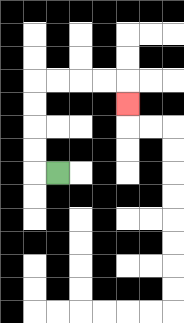{'start': '[2, 7]', 'end': '[5, 4]', 'path_directions': 'L,U,U,U,U,R,R,R,R,D', 'path_coordinates': '[[2, 7], [1, 7], [1, 6], [1, 5], [1, 4], [1, 3], [2, 3], [3, 3], [4, 3], [5, 3], [5, 4]]'}